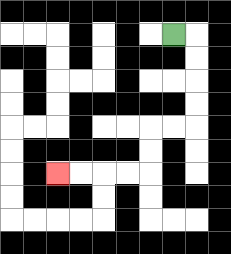{'start': '[7, 1]', 'end': '[2, 7]', 'path_directions': 'R,D,D,D,D,L,L,D,D,L,L,L,L', 'path_coordinates': '[[7, 1], [8, 1], [8, 2], [8, 3], [8, 4], [8, 5], [7, 5], [6, 5], [6, 6], [6, 7], [5, 7], [4, 7], [3, 7], [2, 7]]'}